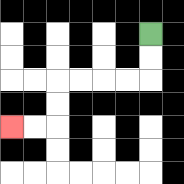{'start': '[6, 1]', 'end': '[0, 5]', 'path_directions': 'D,D,L,L,L,L,D,D,L,L', 'path_coordinates': '[[6, 1], [6, 2], [6, 3], [5, 3], [4, 3], [3, 3], [2, 3], [2, 4], [2, 5], [1, 5], [0, 5]]'}